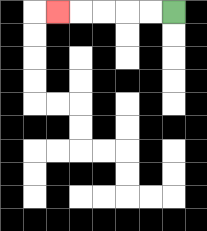{'start': '[7, 0]', 'end': '[2, 0]', 'path_directions': 'L,L,L,L,L', 'path_coordinates': '[[7, 0], [6, 0], [5, 0], [4, 0], [3, 0], [2, 0]]'}